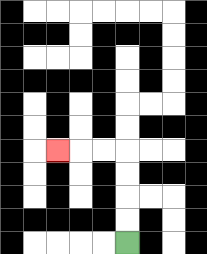{'start': '[5, 10]', 'end': '[2, 6]', 'path_directions': 'U,U,U,U,L,L,L', 'path_coordinates': '[[5, 10], [5, 9], [5, 8], [5, 7], [5, 6], [4, 6], [3, 6], [2, 6]]'}